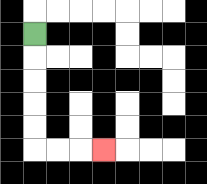{'start': '[1, 1]', 'end': '[4, 6]', 'path_directions': 'D,D,D,D,D,R,R,R', 'path_coordinates': '[[1, 1], [1, 2], [1, 3], [1, 4], [1, 5], [1, 6], [2, 6], [3, 6], [4, 6]]'}